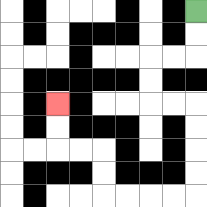{'start': '[8, 0]', 'end': '[2, 4]', 'path_directions': 'D,D,L,L,D,D,R,R,D,D,D,D,L,L,L,L,U,U,L,L,U,U', 'path_coordinates': '[[8, 0], [8, 1], [8, 2], [7, 2], [6, 2], [6, 3], [6, 4], [7, 4], [8, 4], [8, 5], [8, 6], [8, 7], [8, 8], [7, 8], [6, 8], [5, 8], [4, 8], [4, 7], [4, 6], [3, 6], [2, 6], [2, 5], [2, 4]]'}